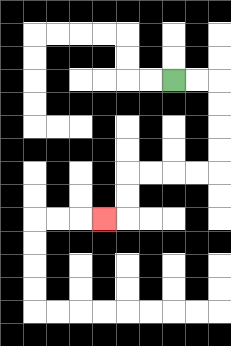{'start': '[7, 3]', 'end': '[4, 9]', 'path_directions': 'R,R,D,D,D,D,L,L,L,L,D,D,L', 'path_coordinates': '[[7, 3], [8, 3], [9, 3], [9, 4], [9, 5], [9, 6], [9, 7], [8, 7], [7, 7], [6, 7], [5, 7], [5, 8], [5, 9], [4, 9]]'}